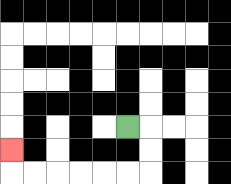{'start': '[5, 5]', 'end': '[0, 6]', 'path_directions': 'R,D,D,L,L,L,L,L,L,U', 'path_coordinates': '[[5, 5], [6, 5], [6, 6], [6, 7], [5, 7], [4, 7], [3, 7], [2, 7], [1, 7], [0, 7], [0, 6]]'}